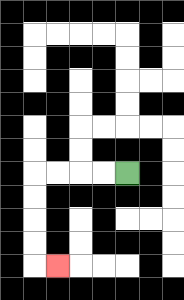{'start': '[5, 7]', 'end': '[2, 11]', 'path_directions': 'L,L,L,L,D,D,D,D,R', 'path_coordinates': '[[5, 7], [4, 7], [3, 7], [2, 7], [1, 7], [1, 8], [1, 9], [1, 10], [1, 11], [2, 11]]'}